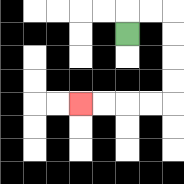{'start': '[5, 1]', 'end': '[3, 4]', 'path_directions': 'U,R,R,D,D,D,D,L,L,L,L', 'path_coordinates': '[[5, 1], [5, 0], [6, 0], [7, 0], [7, 1], [7, 2], [7, 3], [7, 4], [6, 4], [5, 4], [4, 4], [3, 4]]'}